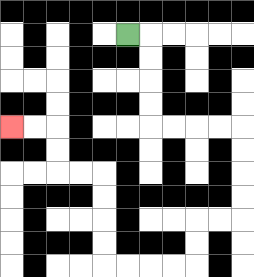{'start': '[5, 1]', 'end': '[0, 5]', 'path_directions': 'R,D,D,D,D,R,R,R,R,D,D,D,D,L,L,D,D,L,L,L,L,U,U,U,U,L,L,U,U,L,L', 'path_coordinates': '[[5, 1], [6, 1], [6, 2], [6, 3], [6, 4], [6, 5], [7, 5], [8, 5], [9, 5], [10, 5], [10, 6], [10, 7], [10, 8], [10, 9], [9, 9], [8, 9], [8, 10], [8, 11], [7, 11], [6, 11], [5, 11], [4, 11], [4, 10], [4, 9], [4, 8], [4, 7], [3, 7], [2, 7], [2, 6], [2, 5], [1, 5], [0, 5]]'}